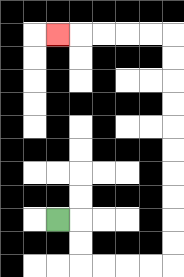{'start': '[2, 9]', 'end': '[2, 1]', 'path_directions': 'R,D,D,R,R,R,R,U,U,U,U,U,U,U,U,U,U,L,L,L,L,L', 'path_coordinates': '[[2, 9], [3, 9], [3, 10], [3, 11], [4, 11], [5, 11], [6, 11], [7, 11], [7, 10], [7, 9], [7, 8], [7, 7], [7, 6], [7, 5], [7, 4], [7, 3], [7, 2], [7, 1], [6, 1], [5, 1], [4, 1], [3, 1], [2, 1]]'}